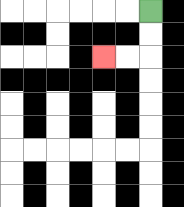{'start': '[6, 0]', 'end': '[4, 2]', 'path_directions': 'D,D,L,L', 'path_coordinates': '[[6, 0], [6, 1], [6, 2], [5, 2], [4, 2]]'}